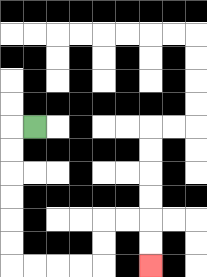{'start': '[1, 5]', 'end': '[6, 11]', 'path_directions': 'L,D,D,D,D,D,D,R,R,R,R,U,U,R,R,D,D', 'path_coordinates': '[[1, 5], [0, 5], [0, 6], [0, 7], [0, 8], [0, 9], [0, 10], [0, 11], [1, 11], [2, 11], [3, 11], [4, 11], [4, 10], [4, 9], [5, 9], [6, 9], [6, 10], [6, 11]]'}